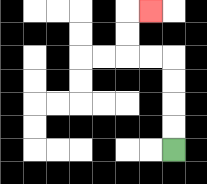{'start': '[7, 6]', 'end': '[6, 0]', 'path_directions': 'U,U,U,U,L,L,U,U,R', 'path_coordinates': '[[7, 6], [7, 5], [7, 4], [7, 3], [7, 2], [6, 2], [5, 2], [5, 1], [5, 0], [6, 0]]'}